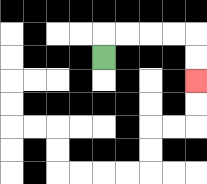{'start': '[4, 2]', 'end': '[8, 3]', 'path_directions': 'U,R,R,R,R,D,D', 'path_coordinates': '[[4, 2], [4, 1], [5, 1], [6, 1], [7, 1], [8, 1], [8, 2], [8, 3]]'}